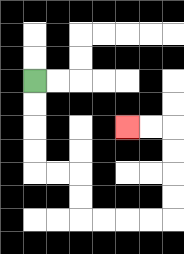{'start': '[1, 3]', 'end': '[5, 5]', 'path_directions': 'D,D,D,D,R,R,D,D,R,R,R,R,U,U,U,U,L,L', 'path_coordinates': '[[1, 3], [1, 4], [1, 5], [1, 6], [1, 7], [2, 7], [3, 7], [3, 8], [3, 9], [4, 9], [5, 9], [6, 9], [7, 9], [7, 8], [7, 7], [7, 6], [7, 5], [6, 5], [5, 5]]'}